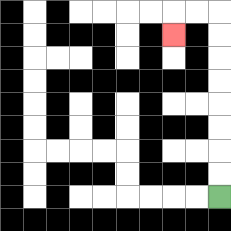{'start': '[9, 8]', 'end': '[7, 1]', 'path_directions': 'U,U,U,U,U,U,U,U,L,L,D', 'path_coordinates': '[[9, 8], [9, 7], [9, 6], [9, 5], [9, 4], [9, 3], [9, 2], [9, 1], [9, 0], [8, 0], [7, 0], [7, 1]]'}